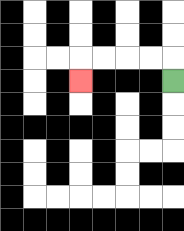{'start': '[7, 3]', 'end': '[3, 3]', 'path_directions': 'U,L,L,L,L,D', 'path_coordinates': '[[7, 3], [7, 2], [6, 2], [5, 2], [4, 2], [3, 2], [3, 3]]'}